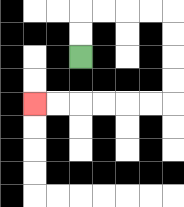{'start': '[3, 2]', 'end': '[1, 4]', 'path_directions': 'U,U,R,R,R,R,D,D,D,D,L,L,L,L,L,L', 'path_coordinates': '[[3, 2], [3, 1], [3, 0], [4, 0], [5, 0], [6, 0], [7, 0], [7, 1], [7, 2], [7, 3], [7, 4], [6, 4], [5, 4], [4, 4], [3, 4], [2, 4], [1, 4]]'}